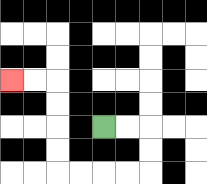{'start': '[4, 5]', 'end': '[0, 3]', 'path_directions': 'R,R,D,D,L,L,L,L,U,U,U,U,L,L', 'path_coordinates': '[[4, 5], [5, 5], [6, 5], [6, 6], [6, 7], [5, 7], [4, 7], [3, 7], [2, 7], [2, 6], [2, 5], [2, 4], [2, 3], [1, 3], [0, 3]]'}